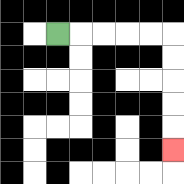{'start': '[2, 1]', 'end': '[7, 6]', 'path_directions': 'R,R,R,R,R,D,D,D,D,D', 'path_coordinates': '[[2, 1], [3, 1], [4, 1], [5, 1], [6, 1], [7, 1], [7, 2], [7, 3], [7, 4], [7, 5], [7, 6]]'}